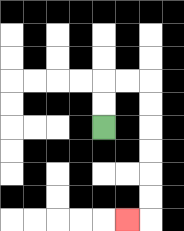{'start': '[4, 5]', 'end': '[5, 9]', 'path_directions': 'U,U,R,R,D,D,D,D,D,D,L', 'path_coordinates': '[[4, 5], [4, 4], [4, 3], [5, 3], [6, 3], [6, 4], [6, 5], [6, 6], [6, 7], [6, 8], [6, 9], [5, 9]]'}